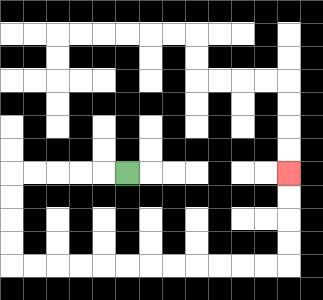{'start': '[5, 7]', 'end': '[12, 7]', 'path_directions': 'L,L,L,L,L,D,D,D,D,R,R,R,R,R,R,R,R,R,R,R,R,U,U,U,U', 'path_coordinates': '[[5, 7], [4, 7], [3, 7], [2, 7], [1, 7], [0, 7], [0, 8], [0, 9], [0, 10], [0, 11], [1, 11], [2, 11], [3, 11], [4, 11], [5, 11], [6, 11], [7, 11], [8, 11], [9, 11], [10, 11], [11, 11], [12, 11], [12, 10], [12, 9], [12, 8], [12, 7]]'}